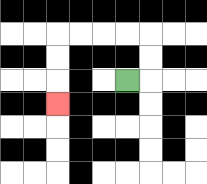{'start': '[5, 3]', 'end': '[2, 4]', 'path_directions': 'R,U,U,L,L,L,L,D,D,D', 'path_coordinates': '[[5, 3], [6, 3], [6, 2], [6, 1], [5, 1], [4, 1], [3, 1], [2, 1], [2, 2], [2, 3], [2, 4]]'}